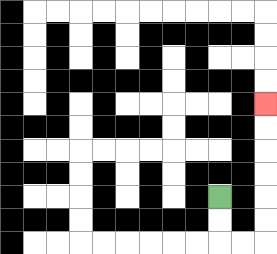{'start': '[9, 8]', 'end': '[11, 4]', 'path_directions': 'D,D,R,R,U,U,U,U,U,U', 'path_coordinates': '[[9, 8], [9, 9], [9, 10], [10, 10], [11, 10], [11, 9], [11, 8], [11, 7], [11, 6], [11, 5], [11, 4]]'}